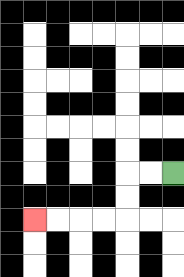{'start': '[7, 7]', 'end': '[1, 9]', 'path_directions': 'L,L,D,D,L,L,L,L', 'path_coordinates': '[[7, 7], [6, 7], [5, 7], [5, 8], [5, 9], [4, 9], [3, 9], [2, 9], [1, 9]]'}